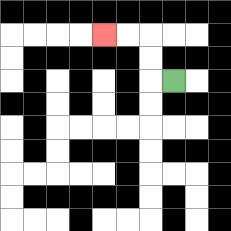{'start': '[7, 3]', 'end': '[4, 1]', 'path_directions': 'L,U,U,L,L', 'path_coordinates': '[[7, 3], [6, 3], [6, 2], [6, 1], [5, 1], [4, 1]]'}